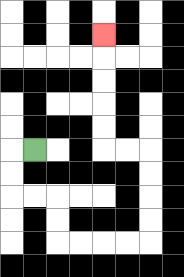{'start': '[1, 6]', 'end': '[4, 1]', 'path_directions': 'L,D,D,R,R,D,D,R,R,R,R,U,U,U,U,L,L,U,U,U,U,U', 'path_coordinates': '[[1, 6], [0, 6], [0, 7], [0, 8], [1, 8], [2, 8], [2, 9], [2, 10], [3, 10], [4, 10], [5, 10], [6, 10], [6, 9], [6, 8], [6, 7], [6, 6], [5, 6], [4, 6], [4, 5], [4, 4], [4, 3], [4, 2], [4, 1]]'}